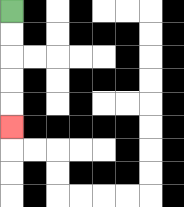{'start': '[0, 0]', 'end': '[0, 5]', 'path_directions': 'D,D,D,D,D', 'path_coordinates': '[[0, 0], [0, 1], [0, 2], [0, 3], [0, 4], [0, 5]]'}